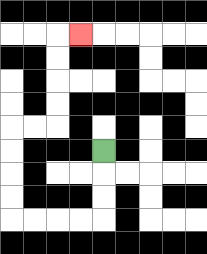{'start': '[4, 6]', 'end': '[3, 1]', 'path_directions': 'D,D,D,L,L,L,L,U,U,U,U,R,R,U,U,U,U,R', 'path_coordinates': '[[4, 6], [4, 7], [4, 8], [4, 9], [3, 9], [2, 9], [1, 9], [0, 9], [0, 8], [0, 7], [0, 6], [0, 5], [1, 5], [2, 5], [2, 4], [2, 3], [2, 2], [2, 1], [3, 1]]'}